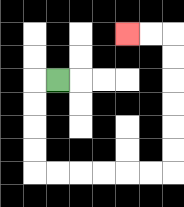{'start': '[2, 3]', 'end': '[5, 1]', 'path_directions': 'L,D,D,D,D,R,R,R,R,R,R,U,U,U,U,U,U,L,L', 'path_coordinates': '[[2, 3], [1, 3], [1, 4], [1, 5], [1, 6], [1, 7], [2, 7], [3, 7], [4, 7], [5, 7], [6, 7], [7, 7], [7, 6], [7, 5], [7, 4], [7, 3], [7, 2], [7, 1], [6, 1], [5, 1]]'}